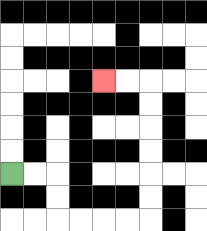{'start': '[0, 7]', 'end': '[4, 3]', 'path_directions': 'R,R,D,D,R,R,R,R,U,U,U,U,U,U,L,L', 'path_coordinates': '[[0, 7], [1, 7], [2, 7], [2, 8], [2, 9], [3, 9], [4, 9], [5, 9], [6, 9], [6, 8], [6, 7], [6, 6], [6, 5], [6, 4], [6, 3], [5, 3], [4, 3]]'}